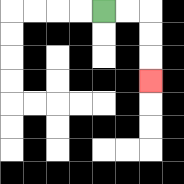{'start': '[4, 0]', 'end': '[6, 3]', 'path_directions': 'R,R,D,D,D', 'path_coordinates': '[[4, 0], [5, 0], [6, 0], [6, 1], [6, 2], [6, 3]]'}